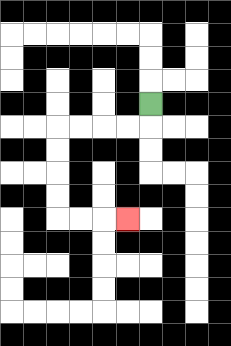{'start': '[6, 4]', 'end': '[5, 9]', 'path_directions': 'D,L,L,L,L,D,D,D,D,R,R,R', 'path_coordinates': '[[6, 4], [6, 5], [5, 5], [4, 5], [3, 5], [2, 5], [2, 6], [2, 7], [2, 8], [2, 9], [3, 9], [4, 9], [5, 9]]'}